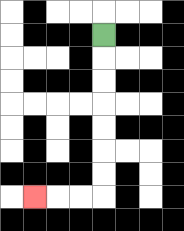{'start': '[4, 1]', 'end': '[1, 8]', 'path_directions': 'D,D,D,D,D,D,D,L,L,L', 'path_coordinates': '[[4, 1], [4, 2], [4, 3], [4, 4], [4, 5], [4, 6], [4, 7], [4, 8], [3, 8], [2, 8], [1, 8]]'}